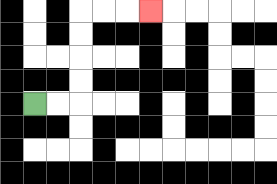{'start': '[1, 4]', 'end': '[6, 0]', 'path_directions': 'R,R,U,U,U,U,R,R,R', 'path_coordinates': '[[1, 4], [2, 4], [3, 4], [3, 3], [3, 2], [3, 1], [3, 0], [4, 0], [5, 0], [6, 0]]'}